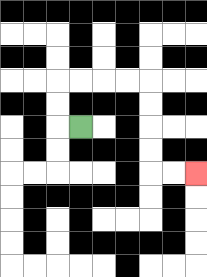{'start': '[3, 5]', 'end': '[8, 7]', 'path_directions': 'L,U,U,R,R,R,R,D,D,D,D,R,R', 'path_coordinates': '[[3, 5], [2, 5], [2, 4], [2, 3], [3, 3], [4, 3], [5, 3], [6, 3], [6, 4], [6, 5], [6, 6], [6, 7], [7, 7], [8, 7]]'}